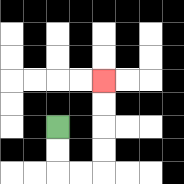{'start': '[2, 5]', 'end': '[4, 3]', 'path_directions': 'D,D,R,R,U,U,U,U', 'path_coordinates': '[[2, 5], [2, 6], [2, 7], [3, 7], [4, 7], [4, 6], [4, 5], [4, 4], [4, 3]]'}